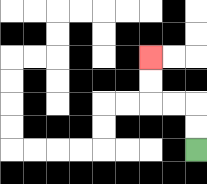{'start': '[8, 6]', 'end': '[6, 2]', 'path_directions': 'U,U,L,L,U,U', 'path_coordinates': '[[8, 6], [8, 5], [8, 4], [7, 4], [6, 4], [6, 3], [6, 2]]'}